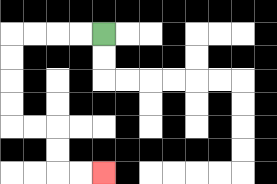{'start': '[4, 1]', 'end': '[4, 7]', 'path_directions': 'L,L,L,L,D,D,D,D,R,R,D,D,R,R', 'path_coordinates': '[[4, 1], [3, 1], [2, 1], [1, 1], [0, 1], [0, 2], [0, 3], [0, 4], [0, 5], [1, 5], [2, 5], [2, 6], [2, 7], [3, 7], [4, 7]]'}